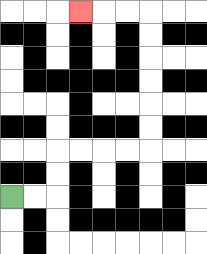{'start': '[0, 8]', 'end': '[3, 0]', 'path_directions': 'R,R,U,U,R,R,R,R,U,U,U,U,U,U,L,L,L', 'path_coordinates': '[[0, 8], [1, 8], [2, 8], [2, 7], [2, 6], [3, 6], [4, 6], [5, 6], [6, 6], [6, 5], [6, 4], [6, 3], [6, 2], [6, 1], [6, 0], [5, 0], [4, 0], [3, 0]]'}